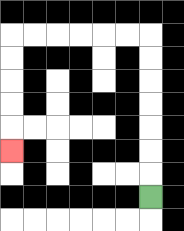{'start': '[6, 8]', 'end': '[0, 6]', 'path_directions': 'U,U,U,U,U,U,U,L,L,L,L,L,L,D,D,D,D,D', 'path_coordinates': '[[6, 8], [6, 7], [6, 6], [6, 5], [6, 4], [6, 3], [6, 2], [6, 1], [5, 1], [4, 1], [3, 1], [2, 1], [1, 1], [0, 1], [0, 2], [0, 3], [0, 4], [0, 5], [0, 6]]'}